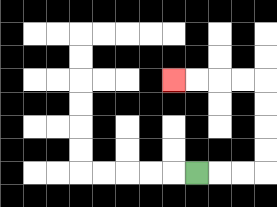{'start': '[8, 7]', 'end': '[7, 3]', 'path_directions': 'R,R,R,U,U,U,U,L,L,L,L', 'path_coordinates': '[[8, 7], [9, 7], [10, 7], [11, 7], [11, 6], [11, 5], [11, 4], [11, 3], [10, 3], [9, 3], [8, 3], [7, 3]]'}